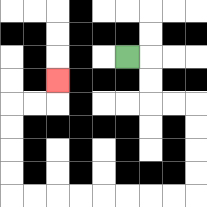{'start': '[5, 2]', 'end': '[2, 3]', 'path_directions': 'R,D,D,R,R,D,D,D,D,L,L,L,L,L,L,L,L,U,U,U,U,R,R,U', 'path_coordinates': '[[5, 2], [6, 2], [6, 3], [6, 4], [7, 4], [8, 4], [8, 5], [8, 6], [8, 7], [8, 8], [7, 8], [6, 8], [5, 8], [4, 8], [3, 8], [2, 8], [1, 8], [0, 8], [0, 7], [0, 6], [0, 5], [0, 4], [1, 4], [2, 4], [2, 3]]'}